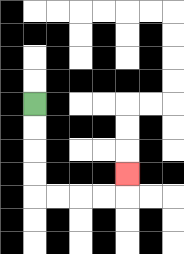{'start': '[1, 4]', 'end': '[5, 7]', 'path_directions': 'D,D,D,D,R,R,R,R,U', 'path_coordinates': '[[1, 4], [1, 5], [1, 6], [1, 7], [1, 8], [2, 8], [3, 8], [4, 8], [5, 8], [5, 7]]'}